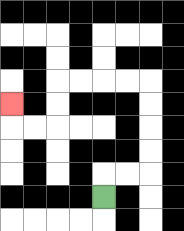{'start': '[4, 8]', 'end': '[0, 4]', 'path_directions': 'U,R,R,U,U,U,U,L,L,L,L,D,D,L,L,U', 'path_coordinates': '[[4, 8], [4, 7], [5, 7], [6, 7], [6, 6], [6, 5], [6, 4], [6, 3], [5, 3], [4, 3], [3, 3], [2, 3], [2, 4], [2, 5], [1, 5], [0, 5], [0, 4]]'}